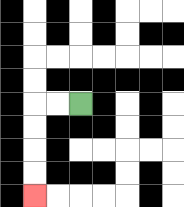{'start': '[3, 4]', 'end': '[1, 8]', 'path_directions': 'L,L,D,D,D,D', 'path_coordinates': '[[3, 4], [2, 4], [1, 4], [1, 5], [1, 6], [1, 7], [1, 8]]'}